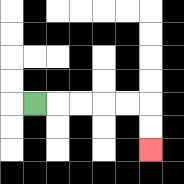{'start': '[1, 4]', 'end': '[6, 6]', 'path_directions': 'R,R,R,R,R,D,D', 'path_coordinates': '[[1, 4], [2, 4], [3, 4], [4, 4], [5, 4], [6, 4], [6, 5], [6, 6]]'}